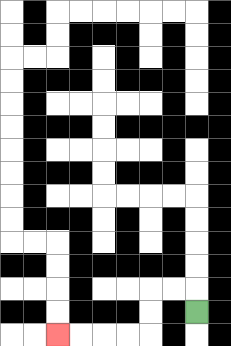{'start': '[8, 13]', 'end': '[2, 14]', 'path_directions': 'U,L,L,D,D,L,L,L,L', 'path_coordinates': '[[8, 13], [8, 12], [7, 12], [6, 12], [6, 13], [6, 14], [5, 14], [4, 14], [3, 14], [2, 14]]'}